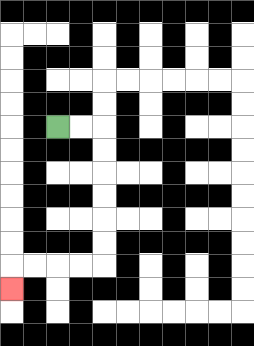{'start': '[2, 5]', 'end': '[0, 12]', 'path_directions': 'R,R,D,D,D,D,D,D,L,L,L,L,D', 'path_coordinates': '[[2, 5], [3, 5], [4, 5], [4, 6], [4, 7], [4, 8], [4, 9], [4, 10], [4, 11], [3, 11], [2, 11], [1, 11], [0, 11], [0, 12]]'}